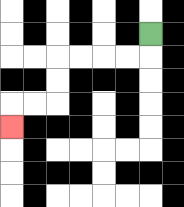{'start': '[6, 1]', 'end': '[0, 5]', 'path_directions': 'D,L,L,L,L,D,D,L,L,D', 'path_coordinates': '[[6, 1], [6, 2], [5, 2], [4, 2], [3, 2], [2, 2], [2, 3], [2, 4], [1, 4], [0, 4], [0, 5]]'}